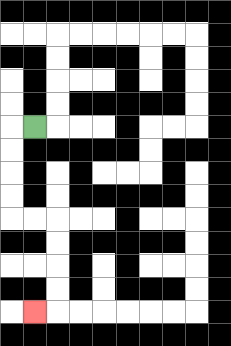{'start': '[1, 5]', 'end': '[1, 13]', 'path_directions': 'L,D,D,D,D,R,R,D,D,D,D,L', 'path_coordinates': '[[1, 5], [0, 5], [0, 6], [0, 7], [0, 8], [0, 9], [1, 9], [2, 9], [2, 10], [2, 11], [2, 12], [2, 13], [1, 13]]'}